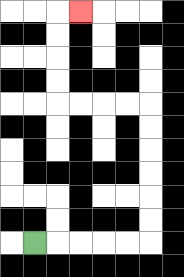{'start': '[1, 10]', 'end': '[3, 0]', 'path_directions': 'R,R,R,R,R,U,U,U,U,U,U,L,L,L,L,U,U,U,U,R', 'path_coordinates': '[[1, 10], [2, 10], [3, 10], [4, 10], [5, 10], [6, 10], [6, 9], [6, 8], [6, 7], [6, 6], [6, 5], [6, 4], [5, 4], [4, 4], [3, 4], [2, 4], [2, 3], [2, 2], [2, 1], [2, 0], [3, 0]]'}